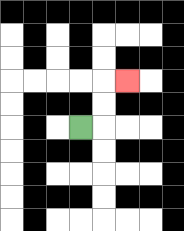{'start': '[3, 5]', 'end': '[5, 3]', 'path_directions': 'R,U,U,R', 'path_coordinates': '[[3, 5], [4, 5], [4, 4], [4, 3], [5, 3]]'}